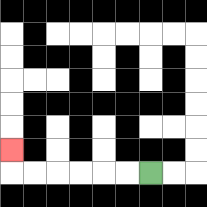{'start': '[6, 7]', 'end': '[0, 6]', 'path_directions': 'L,L,L,L,L,L,U', 'path_coordinates': '[[6, 7], [5, 7], [4, 7], [3, 7], [2, 7], [1, 7], [0, 7], [0, 6]]'}